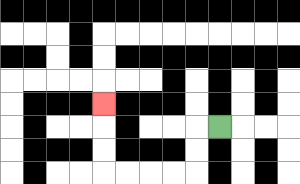{'start': '[9, 5]', 'end': '[4, 4]', 'path_directions': 'L,D,D,L,L,L,L,U,U,U', 'path_coordinates': '[[9, 5], [8, 5], [8, 6], [8, 7], [7, 7], [6, 7], [5, 7], [4, 7], [4, 6], [4, 5], [4, 4]]'}